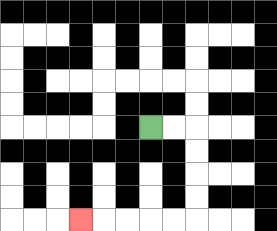{'start': '[6, 5]', 'end': '[3, 9]', 'path_directions': 'R,R,D,D,D,D,L,L,L,L,L', 'path_coordinates': '[[6, 5], [7, 5], [8, 5], [8, 6], [8, 7], [8, 8], [8, 9], [7, 9], [6, 9], [5, 9], [4, 9], [3, 9]]'}